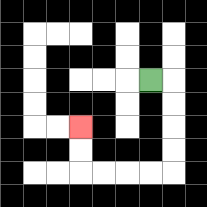{'start': '[6, 3]', 'end': '[3, 5]', 'path_directions': 'R,D,D,D,D,L,L,L,L,U,U', 'path_coordinates': '[[6, 3], [7, 3], [7, 4], [7, 5], [7, 6], [7, 7], [6, 7], [5, 7], [4, 7], [3, 7], [3, 6], [3, 5]]'}